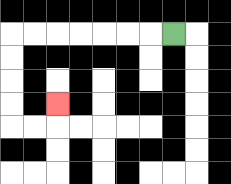{'start': '[7, 1]', 'end': '[2, 4]', 'path_directions': 'L,L,L,L,L,L,L,D,D,D,D,R,R,U', 'path_coordinates': '[[7, 1], [6, 1], [5, 1], [4, 1], [3, 1], [2, 1], [1, 1], [0, 1], [0, 2], [0, 3], [0, 4], [0, 5], [1, 5], [2, 5], [2, 4]]'}